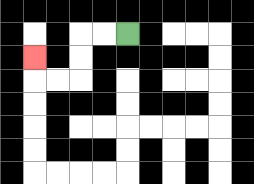{'start': '[5, 1]', 'end': '[1, 2]', 'path_directions': 'L,L,D,D,L,L,U', 'path_coordinates': '[[5, 1], [4, 1], [3, 1], [3, 2], [3, 3], [2, 3], [1, 3], [1, 2]]'}